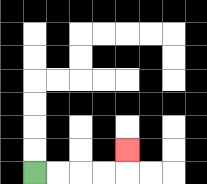{'start': '[1, 7]', 'end': '[5, 6]', 'path_directions': 'R,R,R,R,U', 'path_coordinates': '[[1, 7], [2, 7], [3, 7], [4, 7], [5, 7], [5, 6]]'}